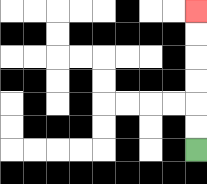{'start': '[8, 6]', 'end': '[8, 0]', 'path_directions': 'U,U,U,U,U,U', 'path_coordinates': '[[8, 6], [8, 5], [8, 4], [8, 3], [8, 2], [8, 1], [8, 0]]'}